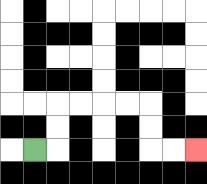{'start': '[1, 6]', 'end': '[8, 6]', 'path_directions': 'R,U,U,R,R,R,R,D,D,R,R', 'path_coordinates': '[[1, 6], [2, 6], [2, 5], [2, 4], [3, 4], [4, 4], [5, 4], [6, 4], [6, 5], [6, 6], [7, 6], [8, 6]]'}